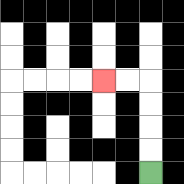{'start': '[6, 7]', 'end': '[4, 3]', 'path_directions': 'U,U,U,U,L,L', 'path_coordinates': '[[6, 7], [6, 6], [6, 5], [6, 4], [6, 3], [5, 3], [4, 3]]'}